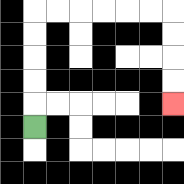{'start': '[1, 5]', 'end': '[7, 4]', 'path_directions': 'U,U,U,U,U,R,R,R,R,R,R,D,D,D,D', 'path_coordinates': '[[1, 5], [1, 4], [1, 3], [1, 2], [1, 1], [1, 0], [2, 0], [3, 0], [4, 0], [5, 0], [6, 0], [7, 0], [7, 1], [7, 2], [7, 3], [7, 4]]'}